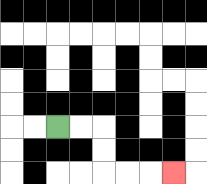{'start': '[2, 5]', 'end': '[7, 7]', 'path_directions': 'R,R,D,D,R,R,R', 'path_coordinates': '[[2, 5], [3, 5], [4, 5], [4, 6], [4, 7], [5, 7], [6, 7], [7, 7]]'}